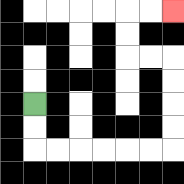{'start': '[1, 4]', 'end': '[7, 0]', 'path_directions': 'D,D,R,R,R,R,R,R,U,U,U,U,L,L,U,U,R,R', 'path_coordinates': '[[1, 4], [1, 5], [1, 6], [2, 6], [3, 6], [4, 6], [5, 6], [6, 6], [7, 6], [7, 5], [7, 4], [7, 3], [7, 2], [6, 2], [5, 2], [5, 1], [5, 0], [6, 0], [7, 0]]'}